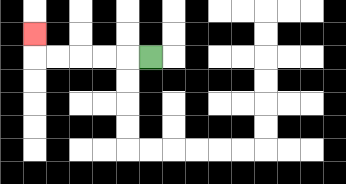{'start': '[6, 2]', 'end': '[1, 1]', 'path_directions': 'L,L,L,L,L,U', 'path_coordinates': '[[6, 2], [5, 2], [4, 2], [3, 2], [2, 2], [1, 2], [1, 1]]'}